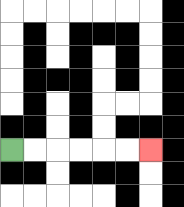{'start': '[0, 6]', 'end': '[6, 6]', 'path_directions': 'R,R,R,R,R,R', 'path_coordinates': '[[0, 6], [1, 6], [2, 6], [3, 6], [4, 6], [5, 6], [6, 6]]'}